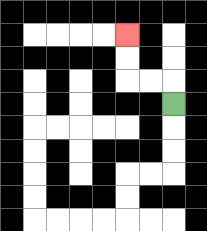{'start': '[7, 4]', 'end': '[5, 1]', 'path_directions': 'U,L,L,U,U', 'path_coordinates': '[[7, 4], [7, 3], [6, 3], [5, 3], [5, 2], [5, 1]]'}